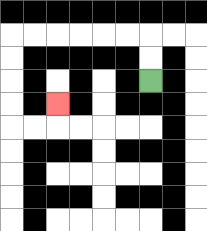{'start': '[6, 3]', 'end': '[2, 4]', 'path_directions': 'U,U,L,L,L,L,L,L,D,D,D,D,R,R,U', 'path_coordinates': '[[6, 3], [6, 2], [6, 1], [5, 1], [4, 1], [3, 1], [2, 1], [1, 1], [0, 1], [0, 2], [0, 3], [0, 4], [0, 5], [1, 5], [2, 5], [2, 4]]'}